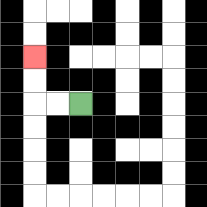{'start': '[3, 4]', 'end': '[1, 2]', 'path_directions': 'L,L,U,U', 'path_coordinates': '[[3, 4], [2, 4], [1, 4], [1, 3], [1, 2]]'}